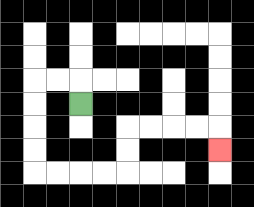{'start': '[3, 4]', 'end': '[9, 6]', 'path_directions': 'U,L,L,D,D,D,D,R,R,R,R,U,U,R,R,R,R,D', 'path_coordinates': '[[3, 4], [3, 3], [2, 3], [1, 3], [1, 4], [1, 5], [1, 6], [1, 7], [2, 7], [3, 7], [4, 7], [5, 7], [5, 6], [5, 5], [6, 5], [7, 5], [8, 5], [9, 5], [9, 6]]'}